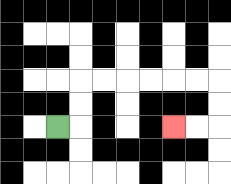{'start': '[2, 5]', 'end': '[7, 5]', 'path_directions': 'R,U,U,R,R,R,R,R,R,D,D,L,L', 'path_coordinates': '[[2, 5], [3, 5], [3, 4], [3, 3], [4, 3], [5, 3], [6, 3], [7, 3], [8, 3], [9, 3], [9, 4], [9, 5], [8, 5], [7, 5]]'}